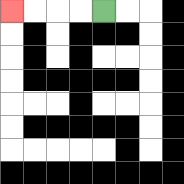{'start': '[4, 0]', 'end': '[0, 0]', 'path_directions': 'L,L,L,L', 'path_coordinates': '[[4, 0], [3, 0], [2, 0], [1, 0], [0, 0]]'}